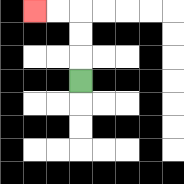{'start': '[3, 3]', 'end': '[1, 0]', 'path_directions': 'U,U,U,L,L', 'path_coordinates': '[[3, 3], [3, 2], [3, 1], [3, 0], [2, 0], [1, 0]]'}